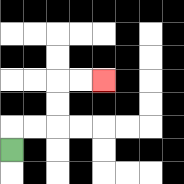{'start': '[0, 6]', 'end': '[4, 3]', 'path_directions': 'U,R,R,U,U,R,R', 'path_coordinates': '[[0, 6], [0, 5], [1, 5], [2, 5], [2, 4], [2, 3], [3, 3], [4, 3]]'}